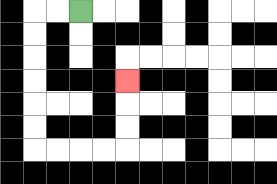{'start': '[3, 0]', 'end': '[5, 3]', 'path_directions': 'L,L,D,D,D,D,D,D,R,R,R,R,U,U,U', 'path_coordinates': '[[3, 0], [2, 0], [1, 0], [1, 1], [1, 2], [1, 3], [1, 4], [1, 5], [1, 6], [2, 6], [3, 6], [4, 6], [5, 6], [5, 5], [5, 4], [5, 3]]'}